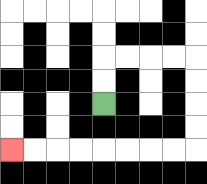{'start': '[4, 4]', 'end': '[0, 6]', 'path_directions': 'U,U,R,R,R,R,D,D,D,D,L,L,L,L,L,L,L,L', 'path_coordinates': '[[4, 4], [4, 3], [4, 2], [5, 2], [6, 2], [7, 2], [8, 2], [8, 3], [8, 4], [8, 5], [8, 6], [7, 6], [6, 6], [5, 6], [4, 6], [3, 6], [2, 6], [1, 6], [0, 6]]'}